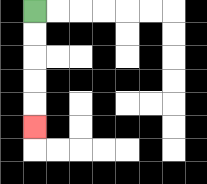{'start': '[1, 0]', 'end': '[1, 5]', 'path_directions': 'D,D,D,D,D', 'path_coordinates': '[[1, 0], [1, 1], [1, 2], [1, 3], [1, 4], [1, 5]]'}